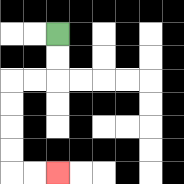{'start': '[2, 1]', 'end': '[2, 7]', 'path_directions': 'D,D,L,L,D,D,D,D,R,R', 'path_coordinates': '[[2, 1], [2, 2], [2, 3], [1, 3], [0, 3], [0, 4], [0, 5], [0, 6], [0, 7], [1, 7], [2, 7]]'}